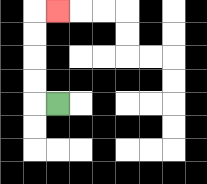{'start': '[2, 4]', 'end': '[2, 0]', 'path_directions': 'L,U,U,U,U,R', 'path_coordinates': '[[2, 4], [1, 4], [1, 3], [1, 2], [1, 1], [1, 0], [2, 0]]'}